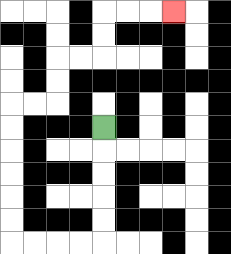{'start': '[4, 5]', 'end': '[7, 0]', 'path_directions': 'D,D,D,D,D,L,L,L,L,U,U,U,U,U,U,R,R,U,U,R,R,U,U,R,R,R', 'path_coordinates': '[[4, 5], [4, 6], [4, 7], [4, 8], [4, 9], [4, 10], [3, 10], [2, 10], [1, 10], [0, 10], [0, 9], [0, 8], [0, 7], [0, 6], [0, 5], [0, 4], [1, 4], [2, 4], [2, 3], [2, 2], [3, 2], [4, 2], [4, 1], [4, 0], [5, 0], [6, 0], [7, 0]]'}